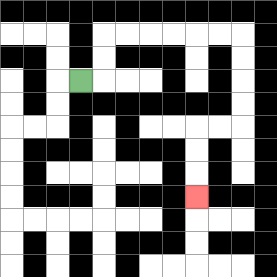{'start': '[3, 3]', 'end': '[8, 8]', 'path_directions': 'R,U,U,R,R,R,R,R,R,D,D,D,D,L,L,D,D,D', 'path_coordinates': '[[3, 3], [4, 3], [4, 2], [4, 1], [5, 1], [6, 1], [7, 1], [8, 1], [9, 1], [10, 1], [10, 2], [10, 3], [10, 4], [10, 5], [9, 5], [8, 5], [8, 6], [8, 7], [8, 8]]'}